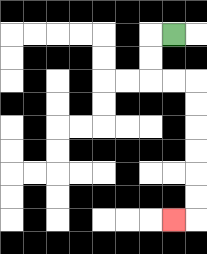{'start': '[7, 1]', 'end': '[7, 9]', 'path_directions': 'L,D,D,R,R,D,D,D,D,D,D,L', 'path_coordinates': '[[7, 1], [6, 1], [6, 2], [6, 3], [7, 3], [8, 3], [8, 4], [8, 5], [8, 6], [8, 7], [8, 8], [8, 9], [7, 9]]'}